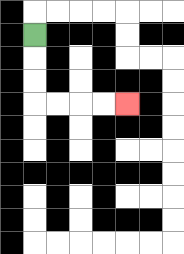{'start': '[1, 1]', 'end': '[5, 4]', 'path_directions': 'D,D,D,R,R,R,R', 'path_coordinates': '[[1, 1], [1, 2], [1, 3], [1, 4], [2, 4], [3, 4], [4, 4], [5, 4]]'}